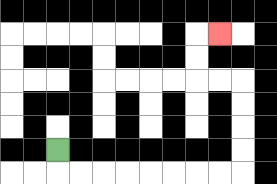{'start': '[2, 6]', 'end': '[9, 1]', 'path_directions': 'D,R,R,R,R,R,R,R,R,U,U,U,U,L,L,U,U,R', 'path_coordinates': '[[2, 6], [2, 7], [3, 7], [4, 7], [5, 7], [6, 7], [7, 7], [8, 7], [9, 7], [10, 7], [10, 6], [10, 5], [10, 4], [10, 3], [9, 3], [8, 3], [8, 2], [8, 1], [9, 1]]'}